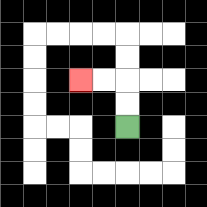{'start': '[5, 5]', 'end': '[3, 3]', 'path_directions': 'U,U,L,L', 'path_coordinates': '[[5, 5], [5, 4], [5, 3], [4, 3], [3, 3]]'}